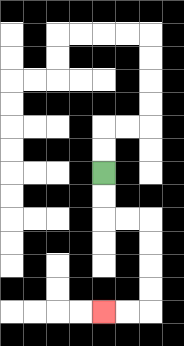{'start': '[4, 7]', 'end': '[4, 13]', 'path_directions': 'D,D,R,R,D,D,D,D,L,L', 'path_coordinates': '[[4, 7], [4, 8], [4, 9], [5, 9], [6, 9], [6, 10], [6, 11], [6, 12], [6, 13], [5, 13], [4, 13]]'}